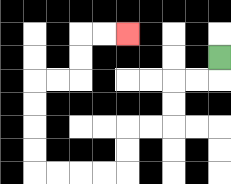{'start': '[9, 2]', 'end': '[5, 1]', 'path_directions': 'D,L,L,D,D,L,L,D,D,L,L,L,L,U,U,U,U,R,R,U,U,R,R', 'path_coordinates': '[[9, 2], [9, 3], [8, 3], [7, 3], [7, 4], [7, 5], [6, 5], [5, 5], [5, 6], [5, 7], [4, 7], [3, 7], [2, 7], [1, 7], [1, 6], [1, 5], [1, 4], [1, 3], [2, 3], [3, 3], [3, 2], [3, 1], [4, 1], [5, 1]]'}